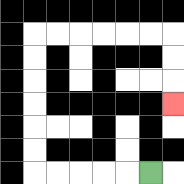{'start': '[6, 7]', 'end': '[7, 4]', 'path_directions': 'L,L,L,L,L,U,U,U,U,U,U,R,R,R,R,R,R,D,D,D', 'path_coordinates': '[[6, 7], [5, 7], [4, 7], [3, 7], [2, 7], [1, 7], [1, 6], [1, 5], [1, 4], [1, 3], [1, 2], [1, 1], [2, 1], [3, 1], [4, 1], [5, 1], [6, 1], [7, 1], [7, 2], [7, 3], [7, 4]]'}